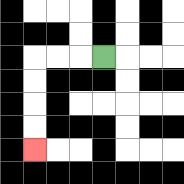{'start': '[4, 2]', 'end': '[1, 6]', 'path_directions': 'L,L,L,D,D,D,D', 'path_coordinates': '[[4, 2], [3, 2], [2, 2], [1, 2], [1, 3], [1, 4], [1, 5], [1, 6]]'}